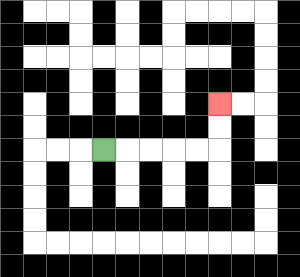{'start': '[4, 6]', 'end': '[9, 4]', 'path_directions': 'R,R,R,R,R,U,U', 'path_coordinates': '[[4, 6], [5, 6], [6, 6], [7, 6], [8, 6], [9, 6], [9, 5], [9, 4]]'}